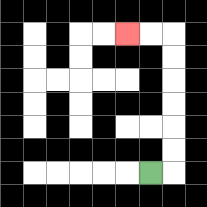{'start': '[6, 7]', 'end': '[5, 1]', 'path_directions': 'R,U,U,U,U,U,U,L,L', 'path_coordinates': '[[6, 7], [7, 7], [7, 6], [7, 5], [7, 4], [7, 3], [7, 2], [7, 1], [6, 1], [5, 1]]'}